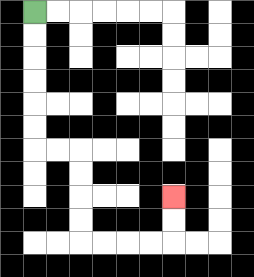{'start': '[1, 0]', 'end': '[7, 8]', 'path_directions': 'D,D,D,D,D,D,R,R,D,D,D,D,R,R,R,R,U,U', 'path_coordinates': '[[1, 0], [1, 1], [1, 2], [1, 3], [1, 4], [1, 5], [1, 6], [2, 6], [3, 6], [3, 7], [3, 8], [3, 9], [3, 10], [4, 10], [5, 10], [6, 10], [7, 10], [7, 9], [7, 8]]'}